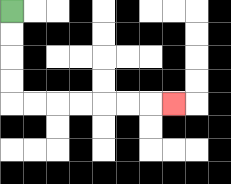{'start': '[0, 0]', 'end': '[7, 4]', 'path_directions': 'D,D,D,D,R,R,R,R,R,R,R', 'path_coordinates': '[[0, 0], [0, 1], [0, 2], [0, 3], [0, 4], [1, 4], [2, 4], [3, 4], [4, 4], [5, 4], [6, 4], [7, 4]]'}